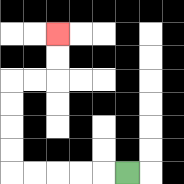{'start': '[5, 7]', 'end': '[2, 1]', 'path_directions': 'L,L,L,L,L,U,U,U,U,R,R,U,U', 'path_coordinates': '[[5, 7], [4, 7], [3, 7], [2, 7], [1, 7], [0, 7], [0, 6], [0, 5], [0, 4], [0, 3], [1, 3], [2, 3], [2, 2], [2, 1]]'}